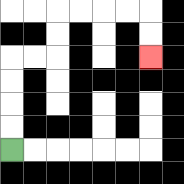{'start': '[0, 6]', 'end': '[6, 2]', 'path_directions': 'U,U,U,U,R,R,U,U,R,R,R,R,D,D', 'path_coordinates': '[[0, 6], [0, 5], [0, 4], [0, 3], [0, 2], [1, 2], [2, 2], [2, 1], [2, 0], [3, 0], [4, 0], [5, 0], [6, 0], [6, 1], [6, 2]]'}